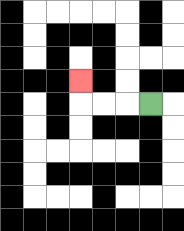{'start': '[6, 4]', 'end': '[3, 3]', 'path_directions': 'L,L,L,U', 'path_coordinates': '[[6, 4], [5, 4], [4, 4], [3, 4], [3, 3]]'}